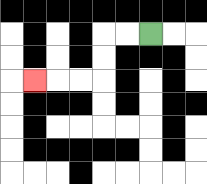{'start': '[6, 1]', 'end': '[1, 3]', 'path_directions': 'L,L,D,D,L,L,L', 'path_coordinates': '[[6, 1], [5, 1], [4, 1], [4, 2], [4, 3], [3, 3], [2, 3], [1, 3]]'}